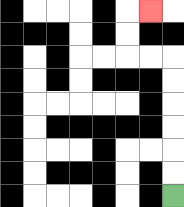{'start': '[7, 8]', 'end': '[6, 0]', 'path_directions': 'U,U,U,U,U,U,L,L,U,U,R', 'path_coordinates': '[[7, 8], [7, 7], [7, 6], [7, 5], [7, 4], [7, 3], [7, 2], [6, 2], [5, 2], [5, 1], [5, 0], [6, 0]]'}